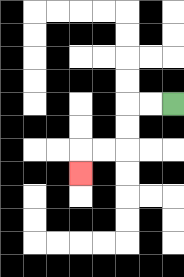{'start': '[7, 4]', 'end': '[3, 7]', 'path_directions': 'L,L,D,D,L,L,D', 'path_coordinates': '[[7, 4], [6, 4], [5, 4], [5, 5], [5, 6], [4, 6], [3, 6], [3, 7]]'}